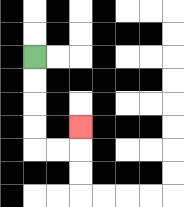{'start': '[1, 2]', 'end': '[3, 5]', 'path_directions': 'D,D,D,D,R,R,U', 'path_coordinates': '[[1, 2], [1, 3], [1, 4], [1, 5], [1, 6], [2, 6], [3, 6], [3, 5]]'}